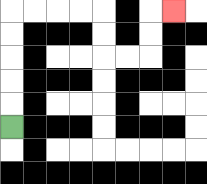{'start': '[0, 5]', 'end': '[7, 0]', 'path_directions': 'U,U,U,U,U,R,R,R,R,D,D,R,R,U,U,R', 'path_coordinates': '[[0, 5], [0, 4], [0, 3], [0, 2], [0, 1], [0, 0], [1, 0], [2, 0], [3, 0], [4, 0], [4, 1], [4, 2], [5, 2], [6, 2], [6, 1], [6, 0], [7, 0]]'}